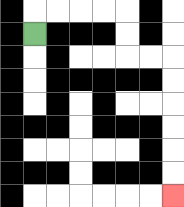{'start': '[1, 1]', 'end': '[7, 8]', 'path_directions': 'U,R,R,R,R,D,D,R,R,D,D,D,D,D,D', 'path_coordinates': '[[1, 1], [1, 0], [2, 0], [3, 0], [4, 0], [5, 0], [5, 1], [5, 2], [6, 2], [7, 2], [7, 3], [7, 4], [7, 5], [7, 6], [7, 7], [7, 8]]'}